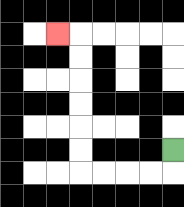{'start': '[7, 6]', 'end': '[2, 1]', 'path_directions': 'D,L,L,L,L,U,U,U,U,U,U,L', 'path_coordinates': '[[7, 6], [7, 7], [6, 7], [5, 7], [4, 7], [3, 7], [3, 6], [3, 5], [3, 4], [3, 3], [3, 2], [3, 1], [2, 1]]'}